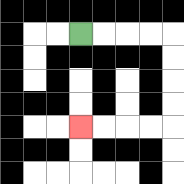{'start': '[3, 1]', 'end': '[3, 5]', 'path_directions': 'R,R,R,R,D,D,D,D,L,L,L,L', 'path_coordinates': '[[3, 1], [4, 1], [5, 1], [6, 1], [7, 1], [7, 2], [7, 3], [7, 4], [7, 5], [6, 5], [5, 5], [4, 5], [3, 5]]'}